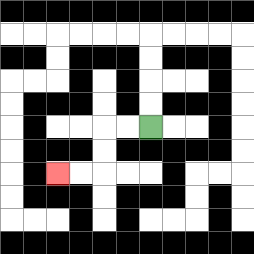{'start': '[6, 5]', 'end': '[2, 7]', 'path_directions': 'L,L,D,D,L,L', 'path_coordinates': '[[6, 5], [5, 5], [4, 5], [4, 6], [4, 7], [3, 7], [2, 7]]'}